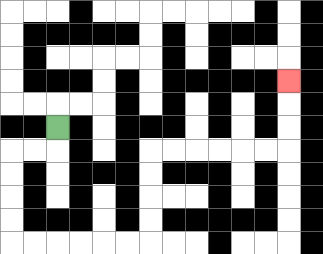{'start': '[2, 5]', 'end': '[12, 3]', 'path_directions': 'D,L,L,D,D,D,D,R,R,R,R,R,R,U,U,U,U,R,R,R,R,R,R,U,U,U', 'path_coordinates': '[[2, 5], [2, 6], [1, 6], [0, 6], [0, 7], [0, 8], [0, 9], [0, 10], [1, 10], [2, 10], [3, 10], [4, 10], [5, 10], [6, 10], [6, 9], [6, 8], [6, 7], [6, 6], [7, 6], [8, 6], [9, 6], [10, 6], [11, 6], [12, 6], [12, 5], [12, 4], [12, 3]]'}